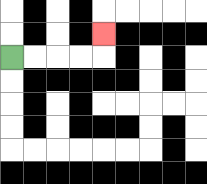{'start': '[0, 2]', 'end': '[4, 1]', 'path_directions': 'R,R,R,R,U', 'path_coordinates': '[[0, 2], [1, 2], [2, 2], [3, 2], [4, 2], [4, 1]]'}